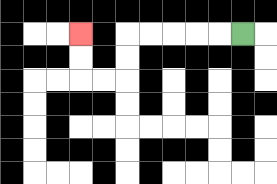{'start': '[10, 1]', 'end': '[3, 1]', 'path_directions': 'L,L,L,L,L,D,D,L,L,U,U', 'path_coordinates': '[[10, 1], [9, 1], [8, 1], [7, 1], [6, 1], [5, 1], [5, 2], [5, 3], [4, 3], [3, 3], [3, 2], [3, 1]]'}